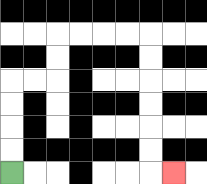{'start': '[0, 7]', 'end': '[7, 7]', 'path_directions': 'U,U,U,U,R,R,U,U,R,R,R,R,D,D,D,D,D,D,R', 'path_coordinates': '[[0, 7], [0, 6], [0, 5], [0, 4], [0, 3], [1, 3], [2, 3], [2, 2], [2, 1], [3, 1], [4, 1], [5, 1], [6, 1], [6, 2], [6, 3], [6, 4], [6, 5], [6, 6], [6, 7], [7, 7]]'}